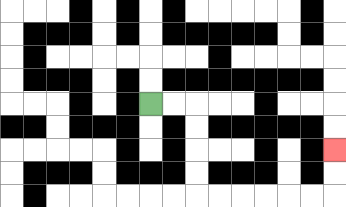{'start': '[6, 4]', 'end': '[14, 6]', 'path_directions': 'R,R,D,D,D,D,R,R,R,R,R,R,U,U', 'path_coordinates': '[[6, 4], [7, 4], [8, 4], [8, 5], [8, 6], [8, 7], [8, 8], [9, 8], [10, 8], [11, 8], [12, 8], [13, 8], [14, 8], [14, 7], [14, 6]]'}